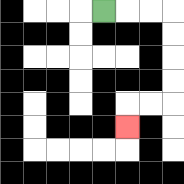{'start': '[4, 0]', 'end': '[5, 5]', 'path_directions': 'R,R,R,D,D,D,D,L,L,D', 'path_coordinates': '[[4, 0], [5, 0], [6, 0], [7, 0], [7, 1], [7, 2], [7, 3], [7, 4], [6, 4], [5, 4], [5, 5]]'}